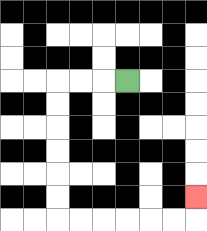{'start': '[5, 3]', 'end': '[8, 8]', 'path_directions': 'L,L,L,D,D,D,D,D,D,R,R,R,R,R,R,U', 'path_coordinates': '[[5, 3], [4, 3], [3, 3], [2, 3], [2, 4], [2, 5], [2, 6], [2, 7], [2, 8], [2, 9], [3, 9], [4, 9], [5, 9], [6, 9], [7, 9], [8, 9], [8, 8]]'}